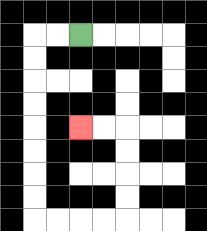{'start': '[3, 1]', 'end': '[3, 5]', 'path_directions': 'L,L,D,D,D,D,D,D,D,D,R,R,R,R,U,U,U,U,L,L', 'path_coordinates': '[[3, 1], [2, 1], [1, 1], [1, 2], [1, 3], [1, 4], [1, 5], [1, 6], [1, 7], [1, 8], [1, 9], [2, 9], [3, 9], [4, 9], [5, 9], [5, 8], [5, 7], [5, 6], [5, 5], [4, 5], [3, 5]]'}